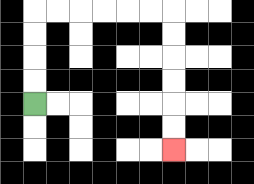{'start': '[1, 4]', 'end': '[7, 6]', 'path_directions': 'U,U,U,U,R,R,R,R,R,R,D,D,D,D,D,D', 'path_coordinates': '[[1, 4], [1, 3], [1, 2], [1, 1], [1, 0], [2, 0], [3, 0], [4, 0], [5, 0], [6, 0], [7, 0], [7, 1], [7, 2], [7, 3], [7, 4], [7, 5], [7, 6]]'}